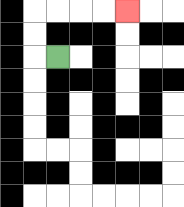{'start': '[2, 2]', 'end': '[5, 0]', 'path_directions': 'L,U,U,R,R,R,R', 'path_coordinates': '[[2, 2], [1, 2], [1, 1], [1, 0], [2, 0], [3, 0], [4, 0], [5, 0]]'}